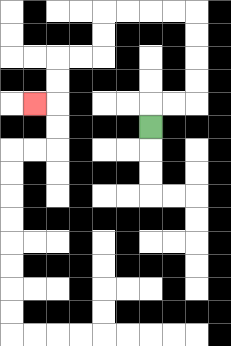{'start': '[6, 5]', 'end': '[1, 4]', 'path_directions': 'U,R,R,U,U,U,U,L,L,L,L,D,D,L,L,D,D,L', 'path_coordinates': '[[6, 5], [6, 4], [7, 4], [8, 4], [8, 3], [8, 2], [8, 1], [8, 0], [7, 0], [6, 0], [5, 0], [4, 0], [4, 1], [4, 2], [3, 2], [2, 2], [2, 3], [2, 4], [1, 4]]'}